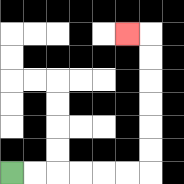{'start': '[0, 7]', 'end': '[5, 1]', 'path_directions': 'R,R,R,R,R,R,U,U,U,U,U,U,L', 'path_coordinates': '[[0, 7], [1, 7], [2, 7], [3, 7], [4, 7], [5, 7], [6, 7], [6, 6], [6, 5], [6, 4], [6, 3], [6, 2], [6, 1], [5, 1]]'}